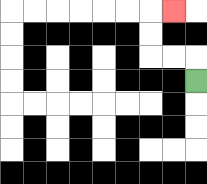{'start': '[8, 3]', 'end': '[7, 0]', 'path_directions': 'U,L,L,U,U,R', 'path_coordinates': '[[8, 3], [8, 2], [7, 2], [6, 2], [6, 1], [6, 0], [7, 0]]'}